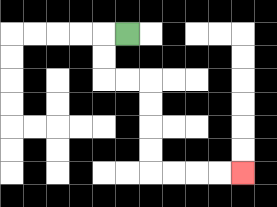{'start': '[5, 1]', 'end': '[10, 7]', 'path_directions': 'L,D,D,R,R,D,D,D,D,R,R,R,R', 'path_coordinates': '[[5, 1], [4, 1], [4, 2], [4, 3], [5, 3], [6, 3], [6, 4], [6, 5], [6, 6], [6, 7], [7, 7], [8, 7], [9, 7], [10, 7]]'}